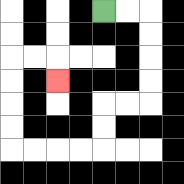{'start': '[4, 0]', 'end': '[2, 3]', 'path_directions': 'R,R,D,D,D,D,L,L,D,D,L,L,L,L,U,U,U,U,R,R,D', 'path_coordinates': '[[4, 0], [5, 0], [6, 0], [6, 1], [6, 2], [6, 3], [6, 4], [5, 4], [4, 4], [4, 5], [4, 6], [3, 6], [2, 6], [1, 6], [0, 6], [0, 5], [0, 4], [0, 3], [0, 2], [1, 2], [2, 2], [2, 3]]'}